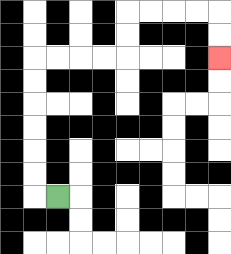{'start': '[2, 8]', 'end': '[9, 2]', 'path_directions': 'L,U,U,U,U,U,U,R,R,R,R,U,U,R,R,R,R,D,D', 'path_coordinates': '[[2, 8], [1, 8], [1, 7], [1, 6], [1, 5], [1, 4], [1, 3], [1, 2], [2, 2], [3, 2], [4, 2], [5, 2], [5, 1], [5, 0], [6, 0], [7, 0], [8, 0], [9, 0], [9, 1], [9, 2]]'}